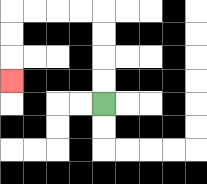{'start': '[4, 4]', 'end': '[0, 3]', 'path_directions': 'U,U,U,U,L,L,L,L,D,D,D', 'path_coordinates': '[[4, 4], [4, 3], [4, 2], [4, 1], [4, 0], [3, 0], [2, 0], [1, 0], [0, 0], [0, 1], [0, 2], [0, 3]]'}